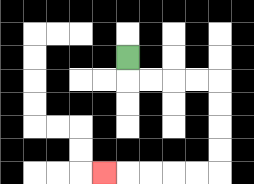{'start': '[5, 2]', 'end': '[4, 7]', 'path_directions': 'D,R,R,R,R,D,D,D,D,L,L,L,L,L', 'path_coordinates': '[[5, 2], [5, 3], [6, 3], [7, 3], [8, 3], [9, 3], [9, 4], [9, 5], [9, 6], [9, 7], [8, 7], [7, 7], [6, 7], [5, 7], [4, 7]]'}